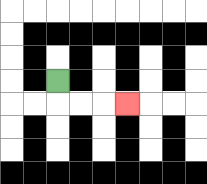{'start': '[2, 3]', 'end': '[5, 4]', 'path_directions': 'D,R,R,R', 'path_coordinates': '[[2, 3], [2, 4], [3, 4], [4, 4], [5, 4]]'}